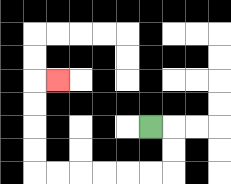{'start': '[6, 5]', 'end': '[2, 3]', 'path_directions': 'R,D,D,L,L,L,L,L,L,U,U,U,U,R', 'path_coordinates': '[[6, 5], [7, 5], [7, 6], [7, 7], [6, 7], [5, 7], [4, 7], [3, 7], [2, 7], [1, 7], [1, 6], [1, 5], [1, 4], [1, 3], [2, 3]]'}